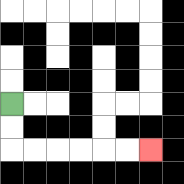{'start': '[0, 4]', 'end': '[6, 6]', 'path_directions': 'D,D,R,R,R,R,R,R', 'path_coordinates': '[[0, 4], [0, 5], [0, 6], [1, 6], [2, 6], [3, 6], [4, 6], [5, 6], [6, 6]]'}